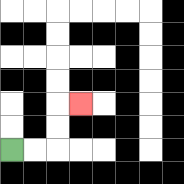{'start': '[0, 6]', 'end': '[3, 4]', 'path_directions': 'R,R,U,U,R', 'path_coordinates': '[[0, 6], [1, 6], [2, 6], [2, 5], [2, 4], [3, 4]]'}